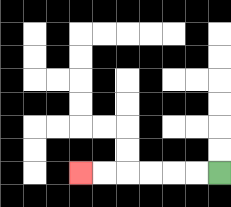{'start': '[9, 7]', 'end': '[3, 7]', 'path_directions': 'L,L,L,L,L,L', 'path_coordinates': '[[9, 7], [8, 7], [7, 7], [6, 7], [5, 7], [4, 7], [3, 7]]'}